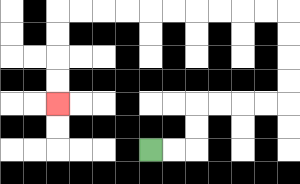{'start': '[6, 6]', 'end': '[2, 4]', 'path_directions': 'R,R,U,U,R,R,R,R,U,U,U,U,L,L,L,L,L,L,L,L,L,L,D,D,D,D', 'path_coordinates': '[[6, 6], [7, 6], [8, 6], [8, 5], [8, 4], [9, 4], [10, 4], [11, 4], [12, 4], [12, 3], [12, 2], [12, 1], [12, 0], [11, 0], [10, 0], [9, 0], [8, 0], [7, 0], [6, 0], [5, 0], [4, 0], [3, 0], [2, 0], [2, 1], [2, 2], [2, 3], [2, 4]]'}